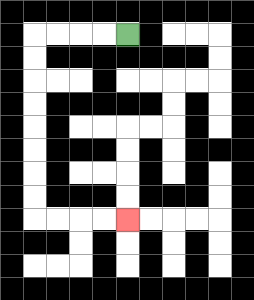{'start': '[5, 1]', 'end': '[5, 9]', 'path_directions': 'L,L,L,L,D,D,D,D,D,D,D,D,R,R,R,R', 'path_coordinates': '[[5, 1], [4, 1], [3, 1], [2, 1], [1, 1], [1, 2], [1, 3], [1, 4], [1, 5], [1, 6], [1, 7], [1, 8], [1, 9], [2, 9], [3, 9], [4, 9], [5, 9]]'}